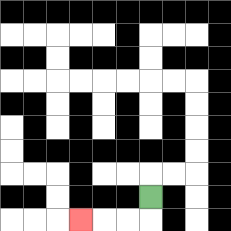{'start': '[6, 8]', 'end': '[3, 9]', 'path_directions': 'D,L,L,L', 'path_coordinates': '[[6, 8], [6, 9], [5, 9], [4, 9], [3, 9]]'}